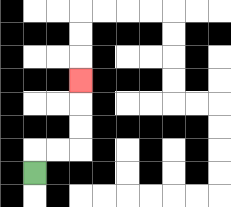{'start': '[1, 7]', 'end': '[3, 3]', 'path_directions': 'U,R,R,U,U,U', 'path_coordinates': '[[1, 7], [1, 6], [2, 6], [3, 6], [3, 5], [3, 4], [3, 3]]'}